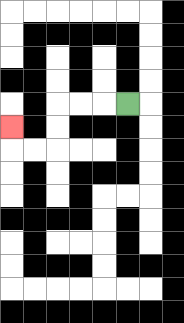{'start': '[5, 4]', 'end': '[0, 5]', 'path_directions': 'L,L,L,D,D,L,L,U', 'path_coordinates': '[[5, 4], [4, 4], [3, 4], [2, 4], [2, 5], [2, 6], [1, 6], [0, 6], [0, 5]]'}